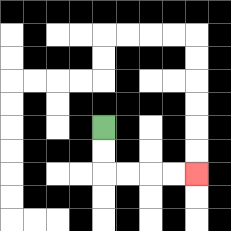{'start': '[4, 5]', 'end': '[8, 7]', 'path_directions': 'D,D,R,R,R,R', 'path_coordinates': '[[4, 5], [4, 6], [4, 7], [5, 7], [6, 7], [7, 7], [8, 7]]'}